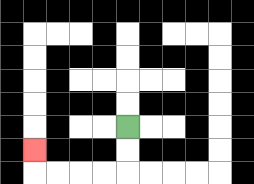{'start': '[5, 5]', 'end': '[1, 6]', 'path_directions': 'D,D,L,L,L,L,U', 'path_coordinates': '[[5, 5], [5, 6], [5, 7], [4, 7], [3, 7], [2, 7], [1, 7], [1, 6]]'}